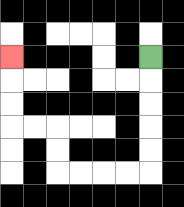{'start': '[6, 2]', 'end': '[0, 2]', 'path_directions': 'D,D,D,D,D,L,L,L,L,U,U,L,L,U,U,U', 'path_coordinates': '[[6, 2], [6, 3], [6, 4], [6, 5], [6, 6], [6, 7], [5, 7], [4, 7], [3, 7], [2, 7], [2, 6], [2, 5], [1, 5], [0, 5], [0, 4], [0, 3], [0, 2]]'}